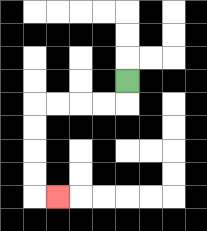{'start': '[5, 3]', 'end': '[2, 8]', 'path_directions': 'D,L,L,L,L,D,D,D,D,R', 'path_coordinates': '[[5, 3], [5, 4], [4, 4], [3, 4], [2, 4], [1, 4], [1, 5], [1, 6], [1, 7], [1, 8], [2, 8]]'}